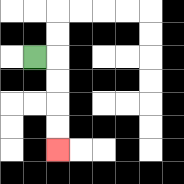{'start': '[1, 2]', 'end': '[2, 6]', 'path_directions': 'R,D,D,D,D', 'path_coordinates': '[[1, 2], [2, 2], [2, 3], [2, 4], [2, 5], [2, 6]]'}